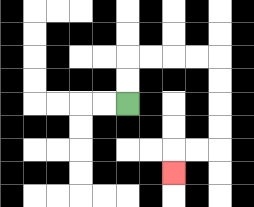{'start': '[5, 4]', 'end': '[7, 7]', 'path_directions': 'U,U,R,R,R,R,D,D,D,D,L,L,D', 'path_coordinates': '[[5, 4], [5, 3], [5, 2], [6, 2], [7, 2], [8, 2], [9, 2], [9, 3], [9, 4], [9, 5], [9, 6], [8, 6], [7, 6], [7, 7]]'}